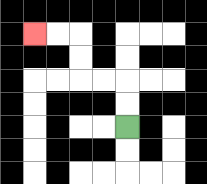{'start': '[5, 5]', 'end': '[1, 1]', 'path_directions': 'U,U,L,L,U,U,L,L', 'path_coordinates': '[[5, 5], [5, 4], [5, 3], [4, 3], [3, 3], [3, 2], [3, 1], [2, 1], [1, 1]]'}